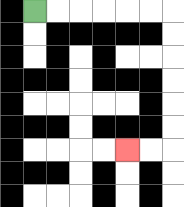{'start': '[1, 0]', 'end': '[5, 6]', 'path_directions': 'R,R,R,R,R,R,D,D,D,D,D,D,L,L', 'path_coordinates': '[[1, 0], [2, 0], [3, 0], [4, 0], [5, 0], [6, 0], [7, 0], [7, 1], [7, 2], [7, 3], [7, 4], [7, 5], [7, 6], [6, 6], [5, 6]]'}